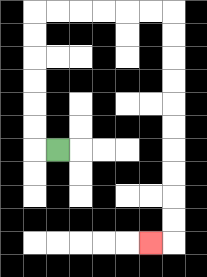{'start': '[2, 6]', 'end': '[6, 10]', 'path_directions': 'L,U,U,U,U,U,U,R,R,R,R,R,R,D,D,D,D,D,D,D,D,D,D,L', 'path_coordinates': '[[2, 6], [1, 6], [1, 5], [1, 4], [1, 3], [1, 2], [1, 1], [1, 0], [2, 0], [3, 0], [4, 0], [5, 0], [6, 0], [7, 0], [7, 1], [7, 2], [7, 3], [7, 4], [7, 5], [7, 6], [7, 7], [7, 8], [7, 9], [7, 10], [6, 10]]'}